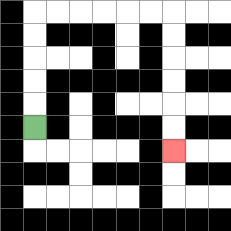{'start': '[1, 5]', 'end': '[7, 6]', 'path_directions': 'U,U,U,U,U,R,R,R,R,R,R,D,D,D,D,D,D', 'path_coordinates': '[[1, 5], [1, 4], [1, 3], [1, 2], [1, 1], [1, 0], [2, 0], [3, 0], [4, 0], [5, 0], [6, 0], [7, 0], [7, 1], [7, 2], [7, 3], [7, 4], [7, 5], [7, 6]]'}